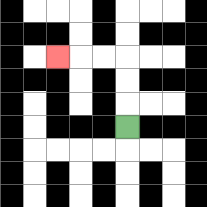{'start': '[5, 5]', 'end': '[2, 2]', 'path_directions': 'U,U,U,L,L,L', 'path_coordinates': '[[5, 5], [5, 4], [5, 3], [5, 2], [4, 2], [3, 2], [2, 2]]'}